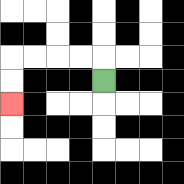{'start': '[4, 3]', 'end': '[0, 4]', 'path_directions': 'U,L,L,L,L,D,D', 'path_coordinates': '[[4, 3], [4, 2], [3, 2], [2, 2], [1, 2], [0, 2], [0, 3], [0, 4]]'}